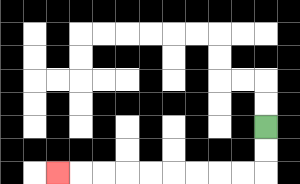{'start': '[11, 5]', 'end': '[2, 7]', 'path_directions': 'D,D,L,L,L,L,L,L,L,L,L', 'path_coordinates': '[[11, 5], [11, 6], [11, 7], [10, 7], [9, 7], [8, 7], [7, 7], [6, 7], [5, 7], [4, 7], [3, 7], [2, 7]]'}